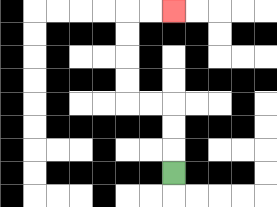{'start': '[7, 7]', 'end': '[7, 0]', 'path_directions': 'U,U,U,L,L,U,U,U,U,R,R', 'path_coordinates': '[[7, 7], [7, 6], [7, 5], [7, 4], [6, 4], [5, 4], [5, 3], [5, 2], [5, 1], [5, 0], [6, 0], [7, 0]]'}